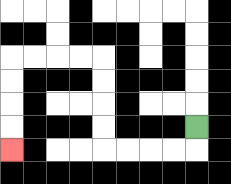{'start': '[8, 5]', 'end': '[0, 6]', 'path_directions': 'D,L,L,L,L,U,U,U,U,L,L,L,L,D,D,D,D', 'path_coordinates': '[[8, 5], [8, 6], [7, 6], [6, 6], [5, 6], [4, 6], [4, 5], [4, 4], [4, 3], [4, 2], [3, 2], [2, 2], [1, 2], [0, 2], [0, 3], [0, 4], [0, 5], [0, 6]]'}